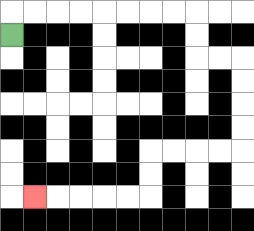{'start': '[0, 1]', 'end': '[1, 8]', 'path_directions': 'U,R,R,R,R,R,R,R,R,D,D,R,R,D,D,D,D,L,L,L,L,D,D,L,L,L,L,L', 'path_coordinates': '[[0, 1], [0, 0], [1, 0], [2, 0], [3, 0], [4, 0], [5, 0], [6, 0], [7, 0], [8, 0], [8, 1], [8, 2], [9, 2], [10, 2], [10, 3], [10, 4], [10, 5], [10, 6], [9, 6], [8, 6], [7, 6], [6, 6], [6, 7], [6, 8], [5, 8], [4, 8], [3, 8], [2, 8], [1, 8]]'}